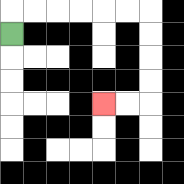{'start': '[0, 1]', 'end': '[4, 4]', 'path_directions': 'U,R,R,R,R,R,R,D,D,D,D,L,L', 'path_coordinates': '[[0, 1], [0, 0], [1, 0], [2, 0], [3, 0], [4, 0], [5, 0], [6, 0], [6, 1], [6, 2], [6, 3], [6, 4], [5, 4], [4, 4]]'}